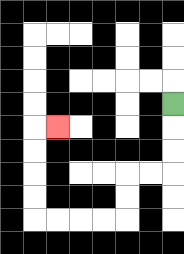{'start': '[7, 4]', 'end': '[2, 5]', 'path_directions': 'D,D,D,L,L,D,D,L,L,L,L,U,U,U,U,R', 'path_coordinates': '[[7, 4], [7, 5], [7, 6], [7, 7], [6, 7], [5, 7], [5, 8], [5, 9], [4, 9], [3, 9], [2, 9], [1, 9], [1, 8], [1, 7], [1, 6], [1, 5], [2, 5]]'}